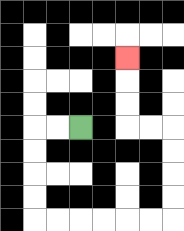{'start': '[3, 5]', 'end': '[5, 2]', 'path_directions': 'L,L,D,D,D,D,R,R,R,R,R,R,U,U,U,U,L,L,U,U,U', 'path_coordinates': '[[3, 5], [2, 5], [1, 5], [1, 6], [1, 7], [1, 8], [1, 9], [2, 9], [3, 9], [4, 9], [5, 9], [6, 9], [7, 9], [7, 8], [7, 7], [7, 6], [7, 5], [6, 5], [5, 5], [5, 4], [5, 3], [5, 2]]'}